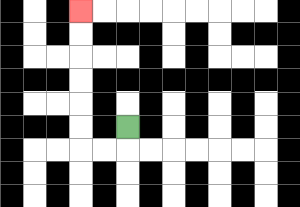{'start': '[5, 5]', 'end': '[3, 0]', 'path_directions': 'D,L,L,U,U,U,U,U,U', 'path_coordinates': '[[5, 5], [5, 6], [4, 6], [3, 6], [3, 5], [3, 4], [3, 3], [3, 2], [3, 1], [3, 0]]'}